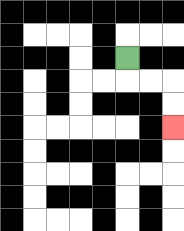{'start': '[5, 2]', 'end': '[7, 5]', 'path_directions': 'D,R,R,D,D', 'path_coordinates': '[[5, 2], [5, 3], [6, 3], [7, 3], [7, 4], [7, 5]]'}